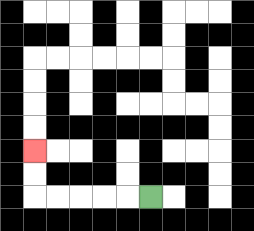{'start': '[6, 8]', 'end': '[1, 6]', 'path_directions': 'L,L,L,L,L,U,U', 'path_coordinates': '[[6, 8], [5, 8], [4, 8], [3, 8], [2, 8], [1, 8], [1, 7], [1, 6]]'}